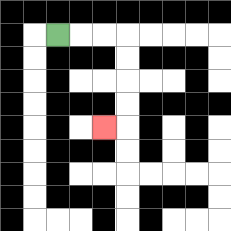{'start': '[2, 1]', 'end': '[4, 5]', 'path_directions': 'R,R,R,D,D,D,D,L', 'path_coordinates': '[[2, 1], [3, 1], [4, 1], [5, 1], [5, 2], [5, 3], [5, 4], [5, 5], [4, 5]]'}